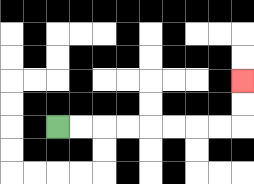{'start': '[2, 5]', 'end': '[10, 3]', 'path_directions': 'R,R,R,R,R,R,R,R,U,U', 'path_coordinates': '[[2, 5], [3, 5], [4, 5], [5, 5], [6, 5], [7, 5], [8, 5], [9, 5], [10, 5], [10, 4], [10, 3]]'}